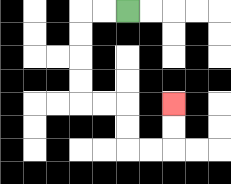{'start': '[5, 0]', 'end': '[7, 4]', 'path_directions': 'L,L,D,D,D,D,R,R,D,D,R,R,U,U', 'path_coordinates': '[[5, 0], [4, 0], [3, 0], [3, 1], [3, 2], [3, 3], [3, 4], [4, 4], [5, 4], [5, 5], [5, 6], [6, 6], [7, 6], [7, 5], [7, 4]]'}